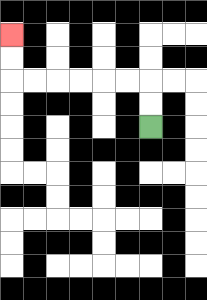{'start': '[6, 5]', 'end': '[0, 1]', 'path_directions': 'U,U,L,L,L,L,L,L,U,U', 'path_coordinates': '[[6, 5], [6, 4], [6, 3], [5, 3], [4, 3], [3, 3], [2, 3], [1, 3], [0, 3], [0, 2], [0, 1]]'}